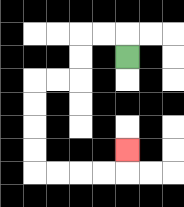{'start': '[5, 2]', 'end': '[5, 6]', 'path_directions': 'U,L,L,D,D,L,L,D,D,D,D,R,R,R,R,U', 'path_coordinates': '[[5, 2], [5, 1], [4, 1], [3, 1], [3, 2], [3, 3], [2, 3], [1, 3], [1, 4], [1, 5], [1, 6], [1, 7], [2, 7], [3, 7], [4, 7], [5, 7], [5, 6]]'}